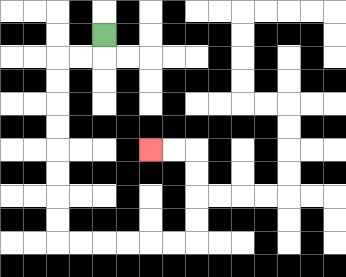{'start': '[4, 1]', 'end': '[6, 6]', 'path_directions': 'D,L,L,D,D,D,D,D,D,D,D,R,R,R,R,R,R,U,U,U,U,L,L', 'path_coordinates': '[[4, 1], [4, 2], [3, 2], [2, 2], [2, 3], [2, 4], [2, 5], [2, 6], [2, 7], [2, 8], [2, 9], [2, 10], [3, 10], [4, 10], [5, 10], [6, 10], [7, 10], [8, 10], [8, 9], [8, 8], [8, 7], [8, 6], [7, 6], [6, 6]]'}